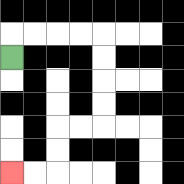{'start': '[0, 2]', 'end': '[0, 7]', 'path_directions': 'U,R,R,R,R,D,D,D,D,L,L,D,D,L,L', 'path_coordinates': '[[0, 2], [0, 1], [1, 1], [2, 1], [3, 1], [4, 1], [4, 2], [4, 3], [4, 4], [4, 5], [3, 5], [2, 5], [2, 6], [2, 7], [1, 7], [0, 7]]'}